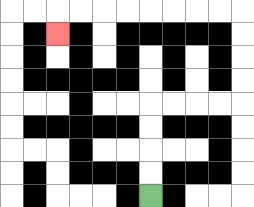{'start': '[6, 8]', 'end': '[2, 1]', 'path_directions': 'U,U,U,U,R,R,R,R,U,U,U,U,L,L,L,L,L,L,L,L,D', 'path_coordinates': '[[6, 8], [6, 7], [6, 6], [6, 5], [6, 4], [7, 4], [8, 4], [9, 4], [10, 4], [10, 3], [10, 2], [10, 1], [10, 0], [9, 0], [8, 0], [7, 0], [6, 0], [5, 0], [4, 0], [3, 0], [2, 0], [2, 1]]'}